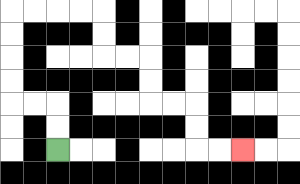{'start': '[2, 6]', 'end': '[10, 6]', 'path_directions': 'U,U,L,L,U,U,U,U,R,R,R,R,D,D,R,R,D,D,R,R,D,D,R,R', 'path_coordinates': '[[2, 6], [2, 5], [2, 4], [1, 4], [0, 4], [0, 3], [0, 2], [0, 1], [0, 0], [1, 0], [2, 0], [3, 0], [4, 0], [4, 1], [4, 2], [5, 2], [6, 2], [6, 3], [6, 4], [7, 4], [8, 4], [8, 5], [8, 6], [9, 6], [10, 6]]'}